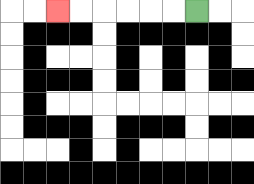{'start': '[8, 0]', 'end': '[2, 0]', 'path_directions': 'L,L,L,L,L,L', 'path_coordinates': '[[8, 0], [7, 0], [6, 0], [5, 0], [4, 0], [3, 0], [2, 0]]'}